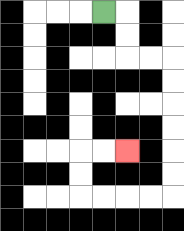{'start': '[4, 0]', 'end': '[5, 6]', 'path_directions': 'R,D,D,R,R,D,D,D,D,D,D,L,L,L,L,U,U,R,R', 'path_coordinates': '[[4, 0], [5, 0], [5, 1], [5, 2], [6, 2], [7, 2], [7, 3], [7, 4], [7, 5], [7, 6], [7, 7], [7, 8], [6, 8], [5, 8], [4, 8], [3, 8], [3, 7], [3, 6], [4, 6], [5, 6]]'}